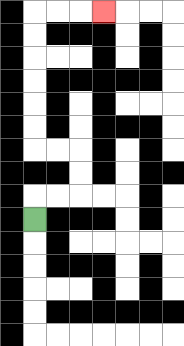{'start': '[1, 9]', 'end': '[4, 0]', 'path_directions': 'U,R,R,U,U,L,L,U,U,U,U,U,U,R,R,R', 'path_coordinates': '[[1, 9], [1, 8], [2, 8], [3, 8], [3, 7], [3, 6], [2, 6], [1, 6], [1, 5], [1, 4], [1, 3], [1, 2], [1, 1], [1, 0], [2, 0], [3, 0], [4, 0]]'}